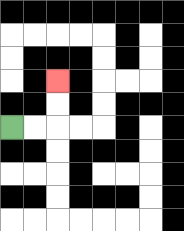{'start': '[0, 5]', 'end': '[2, 3]', 'path_directions': 'R,R,U,U', 'path_coordinates': '[[0, 5], [1, 5], [2, 5], [2, 4], [2, 3]]'}